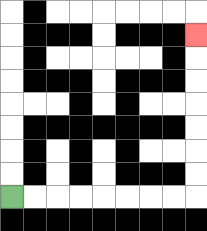{'start': '[0, 8]', 'end': '[8, 1]', 'path_directions': 'R,R,R,R,R,R,R,R,U,U,U,U,U,U,U', 'path_coordinates': '[[0, 8], [1, 8], [2, 8], [3, 8], [4, 8], [5, 8], [6, 8], [7, 8], [8, 8], [8, 7], [8, 6], [8, 5], [8, 4], [8, 3], [8, 2], [8, 1]]'}